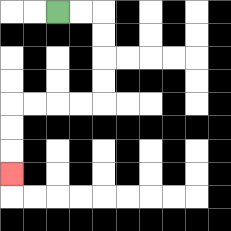{'start': '[2, 0]', 'end': '[0, 7]', 'path_directions': 'R,R,D,D,D,D,L,L,L,L,D,D,D', 'path_coordinates': '[[2, 0], [3, 0], [4, 0], [4, 1], [4, 2], [4, 3], [4, 4], [3, 4], [2, 4], [1, 4], [0, 4], [0, 5], [0, 6], [0, 7]]'}